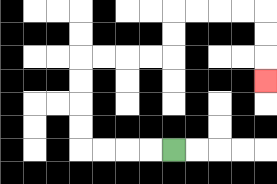{'start': '[7, 6]', 'end': '[11, 3]', 'path_directions': 'L,L,L,L,U,U,U,U,R,R,R,R,U,U,R,R,R,R,D,D,D', 'path_coordinates': '[[7, 6], [6, 6], [5, 6], [4, 6], [3, 6], [3, 5], [3, 4], [3, 3], [3, 2], [4, 2], [5, 2], [6, 2], [7, 2], [7, 1], [7, 0], [8, 0], [9, 0], [10, 0], [11, 0], [11, 1], [11, 2], [11, 3]]'}